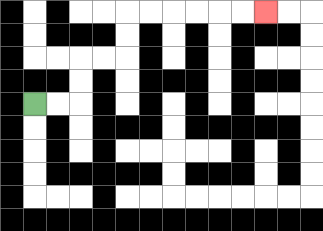{'start': '[1, 4]', 'end': '[11, 0]', 'path_directions': 'R,R,U,U,R,R,U,U,R,R,R,R,R,R', 'path_coordinates': '[[1, 4], [2, 4], [3, 4], [3, 3], [3, 2], [4, 2], [5, 2], [5, 1], [5, 0], [6, 0], [7, 0], [8, 0], [9, 0], [10, 0], [11, 0]]'}